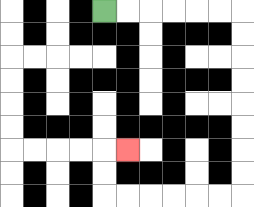{'start': '[4, 0]', 'end': '[5, 6]', 'path_directions': 'R,R,R,R,R,R,D,D,D,D,D,D,D,D,L,L,L,L,L,L,U,U,R', 'path_coordinates': '[[4, 0], [5, 0], [6, 0], [7, 0], [8, 0], [9, 0], [10, 0], [10, 1], [10, 2], [10, 3], [10, 4], [10, 5], [10, 6], [10, 7], [10, 8], [9, 8], [8, 8], [7, 8], [6, 8], [5, 8], [4, 8], [4, 7], [4, 6], [5, 6]]'}